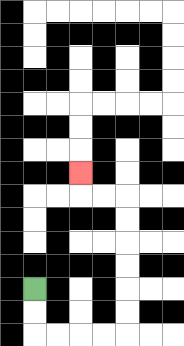{'start': '[1, 12]', 'end': '[3, 7]', 'path_directions': 'D,D,R,R,R,R,U,U,U,U,U,U,L,L,U', 'path_coordinates': '[[1, 12], [1, 13], [1, 14], [2, 14], [3, 14], [4, 14], [5, 14], [5, 13], [5, 12], [5, 11], [5, 10], [5, 9], [5, 8], [4, 8], [3, 8], [3, 7]]'}